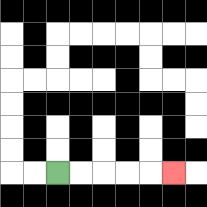{'start': '[2, 7]', 'end': '[7, 7]', 'path_directions': 'R,R,R,R,R', 'path_coordinates': '[[2, 7], [3, 7], [4, 7], [5, 7], [6, 7], [7, 7]]'}